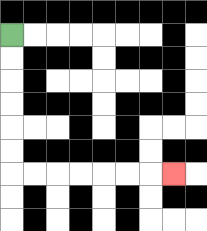{'start': '[0, 1]', 'end': '[7, 7]', 'path_directions': 'D,D,D,D,D,D,R,R,R,R,R,R,R', 'path_coordinates': '[[0, 1], [0, 2], [0, 3], [0, 4], [0, 5], [0, 6], [0, 7], [1, 7], [2, 7], [3, 7], [4, 7], [5, 7], [6, 7], [7, 7]]'}